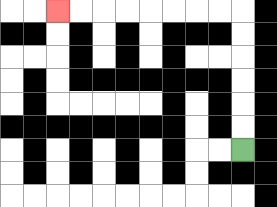{'start': '[10, 6]', 'end': '[2, 0]', 'path_directions': 'U,U,U,U,U,U,L,L,L,L,L,L,L,L', 'path_coordinates': '[[10, 6], [10, 5], [10, 4], [10, 3], [10, 2], [10, 1], [10, 0], [9, 0], [8, 0], [7, 0], [6, 0], [5, 0], [4, 0], [3, 0], [2, 0]]'}